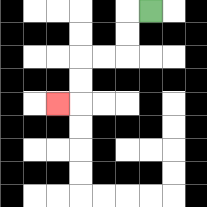{'start': '[6, 0]', 'end': '[2, 4]', 'path_directions': 'L,D,D,L,L,D,D,L', 'path_coordinates': '[[6, 0], [5, 0], [5, 1], [5, 2], [4, 2], [3, 2], [3, 3], [3, 4], [2, 4]]'}